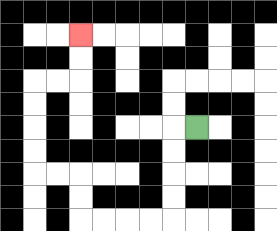{'start': '[8, 5]', 'end': '[3, 1]', 'path_directions': 'L,D,D,D,D,L,L,L,L,U,U,L,L,U,U,U,U,R,R,U,U', 'path_coordinates': '[[8, 5], [7, 5], [7, 6], [7, 7], [7, 8], [7, 9], [6, 9], [5, 9], [4, 9], [3, 9], [3, 8], [3, 7], [2, 7], [1, 7], [1, 6], [1, 5], [1, 4], [1, 3], [2, 3], [3, 3], [3, 2], [3, 1]]'}